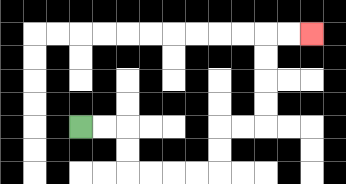{'start': '[3, 5]', 'end': '[13, 1]', 'path_directions': 'R,R,D,D,R,R,R,R,U,U,R,R,U,U,U,U,R,R', 'path_coordinates': '[[3, 5], [4, 5], [5, 5], [5, 6], [5, 7], [6, 7], [7, 7], [8, 7], [9, 7], [9, 6], [9, 5], [10, 5], [11, 5], [11, 4], [11, 3], [11, 2], [11, 1], [12, 1], [13, 1]]'}